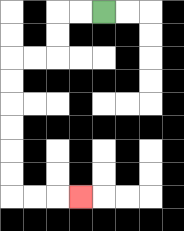{'start': '[4, 0]', 'end': '[3, 8]', 'path_directions': 'L,L,D,D,L,L,D,D,D,D,D,D,R,R,R', 'path_coordinates': '[[4, 0], [3, 0], [2, 0], [2, 1], [2, 2], [1, 2], [0, 2], [0, 3], [0, 4], [0, 5], [0, 6], [0, 7], [0, 8], [1, 8], [2, 8], [3, 8]]'}